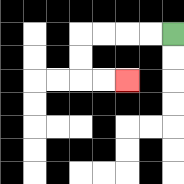{'start': '[7, 1]', 'end': '[5, 3]', 'path_directions': 'L,L,L,L,D,D,R,R', 'path_coordinates': '[[7, 1], [6, 1], [5, 1], [4, 1], [3, 1], [3, 2], [3, 3], [4, 3], [5, 3]]'}